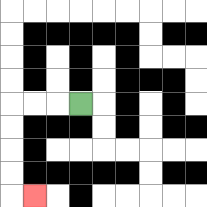{'start': '[3, 4]', 'end': '[1, 8]', 'path_directions': 'L,L,L,D,D,D,D,R', 'path_coordinates': '[[3, 4], [2, 4], [1, 4], [0, 4], [0, 5], [0, 6], [0, 7], [0, 8], [1, 8]]'}